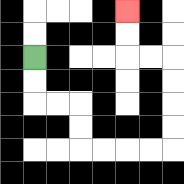{'start': '[1, 2]', 'end': '[5, 0]', 'path_directions': 'D,D,R,R,D,D,R,R,R,R,U,U,U,U,L,L,U,U', 'path_coordinates': '[[1, 2], [1, 3], [1, 4], [2, 4], [3, 4], [3, 5], [3, 6], [4, 6], [5, 6], [6, 6], [7, 6], [7, 5], [7, 4], [7, 3], [7, 2], [6, 2], [5, 2], [5, 1], [5, 0]]'}